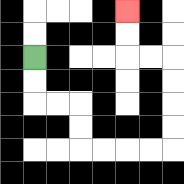{'start': '[1, 2]', 'end': '[5, 0]', 'path_directions': 'D,D,R,R,D,D,R,R,R,R,U,U,U,U,L,L,U,U', 'path_coordinates': '[[1, 2], [1, 3], [1, 4], [2, 4], [3, 4], [3, 5], [3, 6], [4, 6], [5, 6], [6, 6], [7, 6], [7, 5], [7, 4], [7, 3], [7, 2], [6, 2], [5, 2], [5, 1], [5, 0]]'}